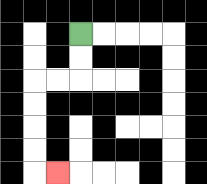{'start': '[3, 1]', 'end': '[2, 7]', 'path_directions': 'D,D,L,L,D,D,D,D,R', 'path_coordinates': '[[3, 1], [3, 2], [3, 3], [2, 3], [1, 3], [1, 4], [1, 5], [1, 6], [1, 7], [2, 7]]'}